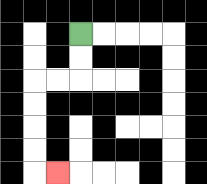{'start': '[3, 1]', 'end': '[2, 7]', 'path_directions': 'D,D,L,L,D,D,D,D,R', 'path_coordinates': '[[3, 1], [3, 2], [3, 3], [2, 3], [1, 3], [1, 4], [1, 5], [1, 6], [1, 7], [2, 7]]'}